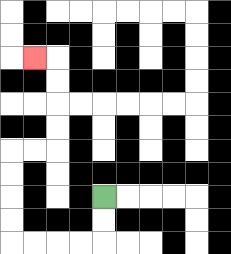{'start': '[4, 8]', 'end': '[1, 2]', 'path_directions': 'D,D,L,L,L,L,U,U,U,U,R,R,U,U,U,U,L', 'path_coordinates': '[[4, 8], [4, 9], [4, 10], [3, 10], [2, 10], [1, 10], [0, 10], [0, 9], [0, 8], [0, 7], [0, 6], [1, 6], [2, 6], [2, 5], [2, 4], [2, 3], [2, 2], [1, 2]]'}